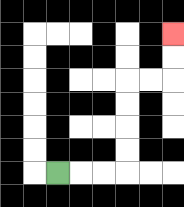{'start': '[2, 7]', 'end': '[7, 1]', 'path_directions': 'R,R,R,U,U,U,U,R,R,U,U', 'path_coordinates': '[[2, 7], [3, 7], [4, 7], [5, 7], [5, 6], [5, 5], [5, 4], [5, 3], [6, 3], [7, 3], [7, 2], [7, 1]]'}